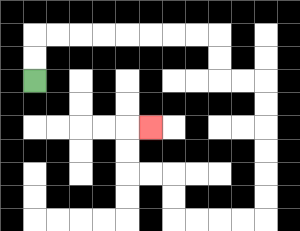{'start': '[1, 3]', 'end': '[6, 5]', 'path_directions': 'U,U,R,R,R,R,R,R,R,R,D,D,R,R,D,D,D,D,D,D,L,L,L,L,U,U,L,L,U,U,R', 'path_coordinates': '[[1, 3], [1, 2], [1, 1], [2, 1], [3, 1], [4, 1], [5, 1], [6, 1], [7, 1], [8, 1], [9, 1], [9, 2], [9, 3], [10, 3], [11, 3], [11, 4], [11, 5], [11, 6], [11, 7], [11, 8], [11, 9], [10, 9], [9, 9], [8, 9], [7, 9], [7, 8], [7, 7], [6, 7], [5, 7], [5, 6], [5, 5], [6, 5]]'}